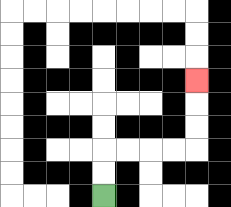{'start': '[4, 8]', 'end': '[8, 3]', 'path_directions': 'U,U,R,R,R,R,U,U,U', 'path_coordinates': '[[4, 8], [4, 7], [4, 6], [5, 6], [6, 6], [7, 6], [8, 6], [8, 5], [8, 4], [8, 3]]'}